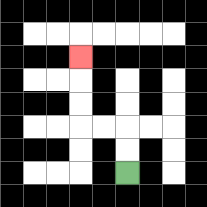{'start': '[5, 7]', 'end': '[3, 2]', 'path_directions': 'U,U,L,L,U,U,U', 'path_coordinates': '[[5, 7], [5, 6], [5, 5], [4, 5], [3, 5], [3, 4], [3, 3], [3, 2]]'}